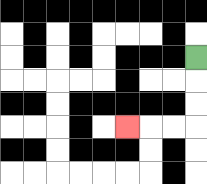{'start': '[8, 2]', 'end': '[5, 5]', 'path_directions': 'D,D,D,L,L,L', 'path_coordinates': '[[8, 2], [8, 3], [8, 4], [8, 5], [7, 5], [6, 5], [5, 5]]'}